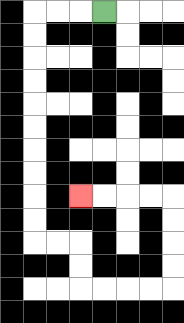{'start': '[4, 0]', 'end': '[3, 8]', 'path_directions': 'L,L,L,D,D,D,D,D,D,D,D,D,D,R,R,D,D,R,R,R,R,U,U,U,U,L,L,L,L', 'path_coordinates': '[[4, 0], [3, 0], [2, 0], [1, 0], [1, 1], [1, 2], [1, 3], [1, 4], [1, 5], [1, 6], [1, 7], [1, 8], [1, 9], [1, 10], [2, 10], [3, 10], [3, 11], [3, 12], [4, 12], [5, 12], [6, 12], [7, 12], [7, 11], [7, 10], [7, 9], [7, 8], [6, 8], [5, 8], [4, 8], [3, 8]]'}